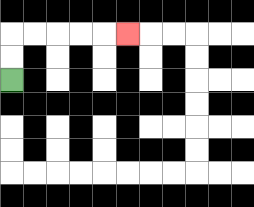{'start': '[0, 3]', 'end': '[5, 1]', 'path_directions': 'U,U,R,R,R,R,R', 'path_coordinates': '[[0, 3], [0, 2], [0, 1], [1, 1], [2, 1], [3, 1], [4, 1], [5, 1]]'}